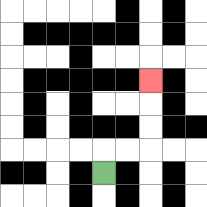{'start': '[4, 7]', 'end': '[6, 3]', 'path_directions': 'U,R,R,U,U,U', 'path_coordinates': '[[4, 7], [4, 6], [5, 6], [6, 6], [6, 5], [6, 4], [6, 3]]'}